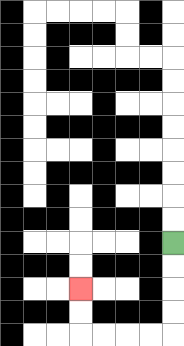{'start': '[7, 10]', 'end': '[3, 12]', 'path_directions': 'D,D,D,D,L,L,L,L,U,U', 'path_coordinates': '[[7, 10], [7, 11], [7, 12], [7, 13], [7, 14], [6, 14], [5, 14], [4, 14], [3, 14], [3, 13], [3, 12]]'}